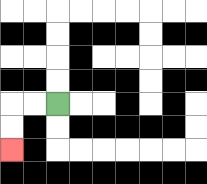{'start': '[2, 4]', 'end': '[0, 6]', 'path_directions': 'L,L,D,D', 'path_coordinates': '[[2, 4], [1, 4], [0, 4], [0, 5], [0, 6]]'}